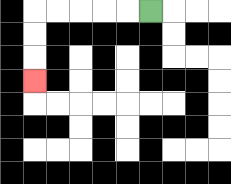{'start': '[6, 0]', 'end': '[1, 3]', 'path_directions': 'L,L,L,L,L,D,D,D', 'path_coordinates': '[[6, 0], [5, 0], [4, 0], [3, 0], [2, 0], [1, 0], [1, 1], [1, 2], [1, 3]]'}